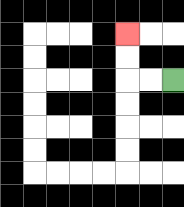{'start': '[7, 3]', 'end': '[5, 1]', 'path_directions': 'L,L,U,U', 'path_coordinates': '[[7, 3], [6, 3], [5, 3], [5, 2], [5, 1]]'}